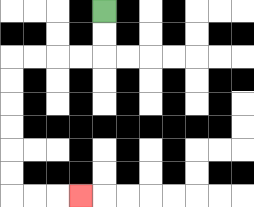{'start': '[4, 0]', 'end': '[3, 8]', 'path_directions': 'D,D,L,L,L,L,D,D,D,D,D,D,R,R,R', 'path_coordinates': '[[4, 0], [4, 1], [4, 2], [3, 2], [2, 2], [1, 2], [0, 2], [0, 3], [0, 4], [0, 5], [0, 6], [0, 7], [0, 8], [1, 8], [2, 8], [3, 8]]'}